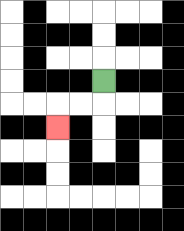{'start': '[4, 3]', 'end': '[2, 5]', 'path_directions': 'D,L,L,D', 'path_coordinates': '[[4, 3], [4, 4], [3, 4], [2, 4], [2, 5]]'}